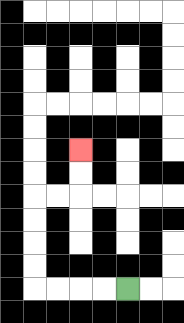{'start': '[5, 12]', 'end': '[3, 6]', 'path_directions': 'L,L,L,L,U,U,U,U,R,R,U,U', 'path_coordinates': '[[5, 12], [4, 12], [3, 12], [2, 12], [1, 12], [1, 11], [1, 10], [1, 9], [1, 8], [2, 8], [3, 8], [3, 7], [3, 6]]'}